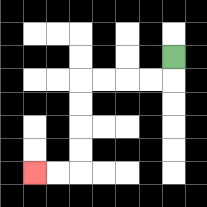{'start': '[7, 2]', 'end': '[1, 7]', 'path_directions': 'D,L,L,L,L,D,D,D,D,L,L', 'path_coordinates': '[[7, 2], [7, 3], [6, 3], [5, 3], [4, 3], [3, 3], [3, 4], [3, 5], [3, 6], [3, 7], [2, 7], [1, 7]]'}